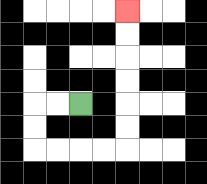{'start': '[3, 4]', 'end': '[5, 0]', 'path_directions': 'L,L,D,D,R,R,R,R,U,U,U,U,U,U', 'path_coordinates': '[[3, 4], [2, 4], [1, 4], [1, 5], [1, 6], [2, 6], [3, 6], [4, 6], [5, 6], [5, 5], [5, 4], [5, 3], [5, 2], [5, 1], [5, 0]]'}